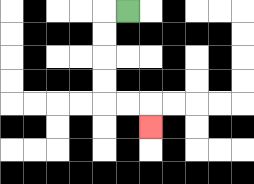{'start': '[5, 0]', 'end': '[6, 5]', 'path_directions': 'L,D,D,D,D,R,R,D', 'path_coordinates': '[[5, 0], [4, 0], [4, 1], [4, 2], [4, 3], [4, 4], [5, 4], [6, 4], [6, 5]]'}